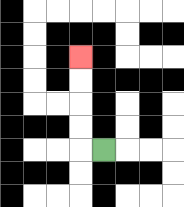{'start': '[4, 6]', 'end': '[3, 2]', 'path_directions': 'L,U,U,U,U', 'path_coordinates': '[[4, 6], [3, 6], [3, 5], [3, 4], [3, 3], [3, 2]]'}